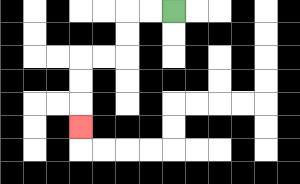{'start': '[7, 0]', 'end': '[3, 5]', 'path_directions': 'L,L,D,D,L,L,D,D,D', 'path_coordinates': '[[7, 0], [6, 0], [5, 0], [5, 1], [5, 2], [4, 2], [3, 2], [3, 3], [3, 4], [3, 5]]'}